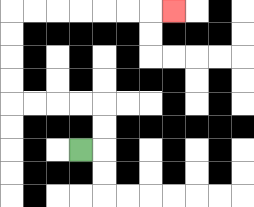{'start': '[3, 6]', 'end': '[7, 0]', 'path_directions': 'R,U,U,L,L,L,L,U,U,U,U,R,R,R,R,R,R,R', 'path_coordinates': '[[3, 6], [4, 6], [4, 5], [4, 4], [3, 4], [2, 4], [1, 4], [0, 4], [0, 3], [0, 2], [0, 1], [0, 0], [1, 0], [2, 0], [3, 0], [4, 0], [5, 0], [6, 0], [7, 0]]'}